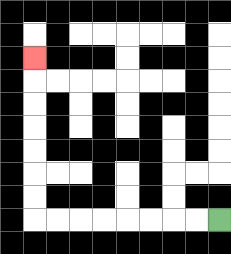{'start': '[9, 9]', 'end': '[1, 2]', 'path_directions': 'L,L,L,L,L,L,L,L,U,U,U,U,U,U,U', 'path_coordinates': '[[9, 9], [8, 9], [7, 9], [6, 9], [5, 9], [4, 9], [3, 9], [2, 9], [1, 9], [1, 8], [1, 7], [1, 6], [1, 5], [1, 4], [1, 3], [1, 2]]'}